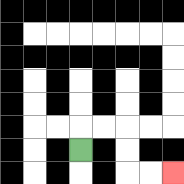{'start': '[3, 6]', 'end': '[7, 7]', 'path_directions': 'U,R,R,D,D,R,R', 'path_coordinates': '[[3, 6], [3, 5], [4, 5], [5, 5], [5, 6], [5, 7], [6, 7], [7, 7]]'}